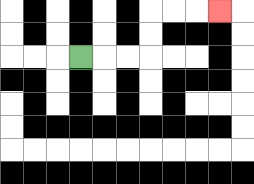{'start': '[3, 2]', 'end': '[9, 0]', 'path_directions': 'R,R,R,U,U,R,R,R', 'path_coordinates': '[[3, 2], [4, 2], [5, 2], [6, 2], [6, 1], [6, 0], [7, 0], [8, 0], [9, 0]]'}